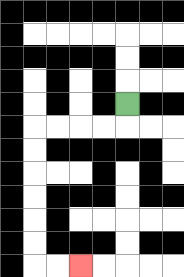{'start': '[5, 4]', 'end': '[3, 11]', 'path_directions': 'D,L,L,L,L,D,D,D,D,D,D,R,R', 'path_coordinates': '[[5, 4], [5, 5], [4, 5], [3, 5], [2, 5], [1, 5], [1, 6], [1, 7], [1, 8], [1, 9], [1, 10], [1, 11], [2, 11], [3, 11]]'}